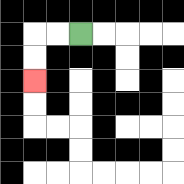{'start': '[3, 1]', 'end': '[1, 3]', 'path_directions': 'L,L,D,D', 'path_coordinates': '[[3, 1], [2, 1], [1, 1], [1, 2], [1, 3]]'}